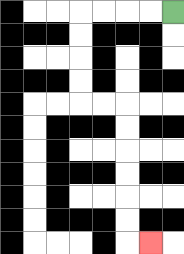{'start': '[7, 0]', 'end': '[6, 10]', 'path_directions': 'L,L,L,L,D,D,D,D,R,R,D,D,D,D,D,D,R', 'path_coordinates': '[[7, 0], [6, 0], [5, 0], [4, 0], [3, 0], [3, 1], [3, 2], [3, 3], [3, 4], [4, 4], [5, 4], [5, 5], [5, 6], [5, 7], [5, 8], [5, 9], [5, 10], [6, 10]]'}